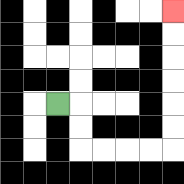{'start': '[2, 4]', 'end': '[7, 0]', 'path_directions': 'R,D,D,R,R,R,R,U,U,U,U,U,U', 'path_coordinates': '[[2, 4], [3, 4], [3, 5], [3, 6], [4, 6], [5, 6], [6, 6], [7, 6], [7, 5], [7, 4], [7, 3], [7, 2], [7, 1], [7, 0]]'}